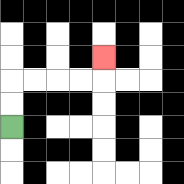{'start': '[0, 5]', 'end': '[4, 2]', 'path_directions': 'U,U,R,R,R,R,U', 'path_coordinates': '[[0, 5], [0, 4], [0, 3], [1, 3], [2, 3], [3, 3], [4, 3], [4, 2]]'}